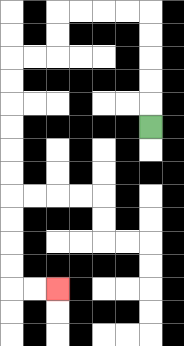{'start': '[6, 5]', 'end': '[2, 12]', 'path_directions': 'U,U,U,U,U,L,L,L,L,D,D,L,L,D,D,D,D,D,D,D,D,D,D,R,R', 'path_coordinates': '[[6, 5], [6, 4], [6, 3], [6, 2], [6, 1], [6, 0], [5, 0], [4, 0], [3, 0], [2, 0], [2, 1], [2, 2], [1, 2], [0, 2], [0, 3], [0, 4], [0, 5], [0, 6], [0, 7], [0, 8], [0, 9], [0, 10], [0, 11], [0, 12], [1, 12], [2, 12]]'}